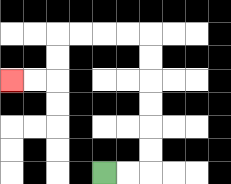{'start': '[4, 7]', 'end': '[0, 3]', 'path_directions': 'R,R,U,U,U,U,U,U,L,L,L,L,D,D,L,L', 'path_coordinates': '[[4, 7], [5, 7], [6, 7], [6, 6], [6, 5], [6, 4], [6, 3], [6, 2], [6, 1], [5, 1], [4, 1], [3, 1], [2, 1], [2, 2], [2, 3], [1, 3], [0, 3]]'}